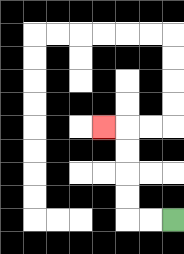{'start': '[7, 9]', 'end': '[4, 5]', 'path_directions': 'L,L,U,U,U,U,L', 'path_coordinates': '[[7, 9], [6, 9], [5, 9], [5, 8], [5, 7], [5, 6], [5, 5], [4, 5]]'}